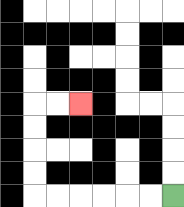{'start': '[7, 8]', 'end': '[3, 4]', 'path_directions': 'L,L,L,L,L,L,U,U,U,U,R,R', 'path_coordinates': '[[7, 8], [6, 8], [5, 8], [4, 8], [3, 8], [2, 8], [1, 8], [1, 7], [1, 6], [1, 5], [1, 4], [2, 4], [3, 4]]'}